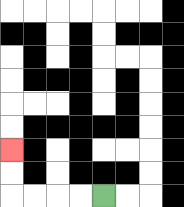{'start': '[4, 8]', 'end': '[0, 6]', 'path_directions': 'L,L,L,L,U,U', 'path_coordinates': '[[4, 8], [3, 8], [2, 8], [1, 8], [0, 8], [0, 7], [0, 6]]'}